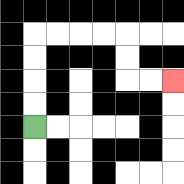{'start': '[1, 5]', 'end': '[7, 3]', 'path_directions': 'U,U,U,U,R,R,R,R,D,D,R,R', 'path_coordinates': '[[1, 5], [1, 4], [1, 3], [1, 2], [1, 1], [2, 1], [3, 1], [4, 1], [5, 1], [5, 2], [5, 3], [6, 3], [7, 3]]'}